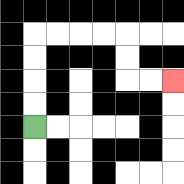{'start': '[1, 5]', 'end': '[7, 3]', 'path_directions': 'U,U,U,U,R,R,R,R,D,D,R,R', 'path_coordinates': '[[1, 5], [1, 4], [1, 3], [1, 2], [1, 1], [2, 1], [3, 1], [4, 1], [5, 1], [5, 2], [5, 3], [6, 3], [7, 3]]'}